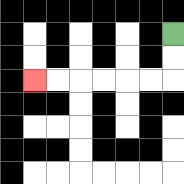{'start': '[7, 1]', 'end': '[1, 3]', 'path_directions': 'D,D,L,L,L,L,L,L', 'path_coordinates': '[[7, 1], [7, 2], [7, 3], [6, 3], [5, 3], [4, 3], [3, 3], [2, 3], [1, 3]]'}